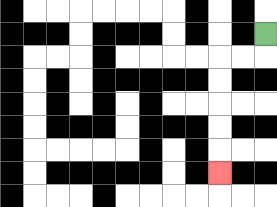{'start': '[11, 1]', 'end': '[9, 7]', 'path_directions': 'D,L,L,D,D,D,D,D', 'path_coordinates': '[[11, 1], [11, 2], [10, 2], [9, 2], [9, 3], [9, 4], [9, 5], [9, 6], [9, 7]]'}